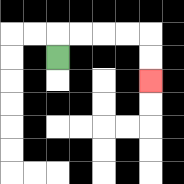{'start': '[2, 2]', 'end': '[6, 3]', 'path_directions': 'U,R,R,R,R,D,D', 'path_coordinates': '[[2, 2], [2, 1], [3, 1], [4, 1], [5, 1], [6, 1], [6, 2], [6, 3]]'}